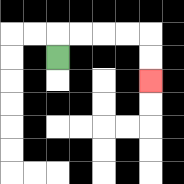{'start': '[2, 2]', 'end': '[6, 3]', 'path_directions': 'U,R,R,R,R,D,D', 'path_coordinates': '[[2, 2], [2, 1], [3, 1], [4, 1], [5, 1], [6, 1], [6, 2], [6, 3]]'}